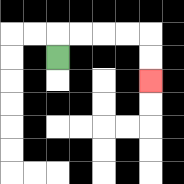{'start': '[2, 2]', 'end': '[6, 3]', 'path_directions': 'U,R,R,R,R,D,D', 'path_coordinates': '[[2, 2], [2, 1], [3, 1], [4, 1], [5, 1], [6, 1], [6, 2], [6, 3]]'}